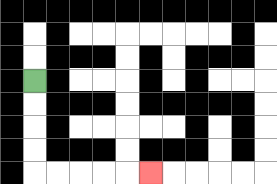{'start': '[1, 3]', 'end': '[6, 7]', 'path_directions': 'D,D,D,D,R,R,R,R,R', 'path_coordinates': '[[1, 3], [1, 4], [1, 5], [1, 6], [1, 7], [2, 7], [3, 7], [4, 7], [5, 7], [6, 7]]'}